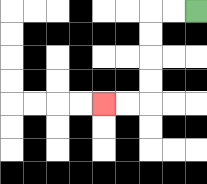{'start': '[8, 0]', 'end': '[4, 4]', 'path_directions': 'L,L,D,D,D,D,L,L', 'path_coordinates': '[[8, 0], [7, 0], [6, 0], [6, 1], [6, 2], [6, 3], [6, 4], [5, 4], [4, 4]]'}